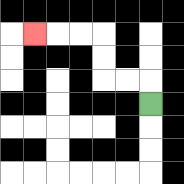{'start': '[6, 4]', 'end': '[1, 1]', 'path_directions': 'U,L,L,U,U,L,L,L', 'path_coordinates': '[[6, 4], [6, 3], [5, 3], [4, 3], [4, 2], [4, 1], [3, 1], [2, 1], [1, 1]]'}